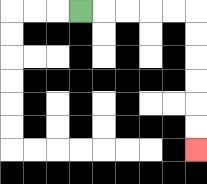{'start': '[3, 0]', 'end': '[8, 6]', 'path_directions': 'R,R,R,R,R,D,D,D,D,D,D', 'path_coordinates': '[[3, 0], [4, 0], [5, 0], [6, 0], [7, 0], [8, 0], [8, 1], [8, 2], [8, 3], [8, 4], [8, 5], [8, 6]]'}